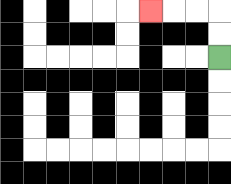{'start': '[9, 2]', 'end': '[6, 0]', 'path_directions': 'U,U,L,L,L', 'path_coordinates': '[[9, 2], [9, 1], [9, 0], [8, 0], [7, 0], [6, 0]]'}